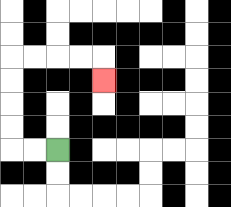{'start': '[2, 6]', 'end': '[4, 3]', 'path_directions': 'L,L,U,U,U,U,R,R,R,R,D', 'path_coordinates': '[[2, 6], [1, 6], [0, 6], [0, 5], [0, 4], [0, 3], [0, 2], [1, 2], [2, 2], [3, 2], [4, 2], [4, 3]]'}